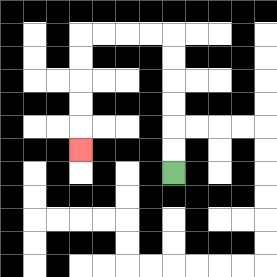{'start': '[7, 7]', 'end': '[3, 6]', 'path_directions': 'U,U,U,U,U,U,L,L,L,L,D,D,D,D,D', 'path_coordinates': '[[7, 7], [7, 6], [7, 5], [7, 4], [7, 3], [7, 2], [7, 1], [6, 1], [5, 1], [4, 1], [3, 1], [3, 2], [3, 3], [3, 4], [3, 5], [3, 6]]'}